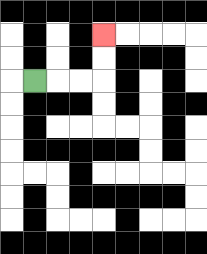{'start': '[1, 3]', 'end': '[4, 1]', 'path_directions': 'R,R,R,U,U', 'path_coordinates': '[[1, 3], [2, 3], [3, 3], [4, 3], [4, 2], [4, 1]]'}